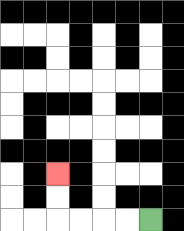{'start': '[6, 9]', 'end': '[2, 7]', 'path_directions': 'L,L,L,L,U,U', 'path_coordinates': '[[6, 9], [5, 9], [4, 9], [3, 9], [2, 9], [2, 8], [2, 7]]'}